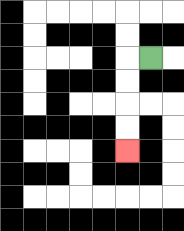{'start': '[6, 2]', 'end': '[5, 6]', 'path_directions': 'L,D,D,D,D', 'path_coordinates': '[[6, 2], [5, 2], [5, 3], [5, 4], [5, 5], [5, 6]]'}